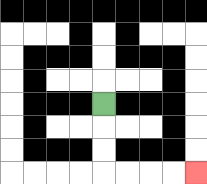{'start': '[4, 4]', 'end': '[8, 7]', 'path_directions': 'D,D,D,R,R,R,R', 'path_coordinates': '[[4, 4], [4, 5], [4, 6], [4, 7], [5, 7], [6, 7], [7, 7], [8, 7]]'}